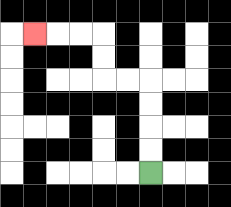{'start': '[6, 7]', 'end': '[1, 1]', 'path_directions': 'U,U,U,U,L,L,U,U,L,L,L', 'path_coordinates': '[[6, 7], [6, 6], [6, 5], [6, 4], [6, 3], [5, 3], [4, 3], [4, 2], [4, 1], [3, 1], [2, 1], [1, 1]]'}